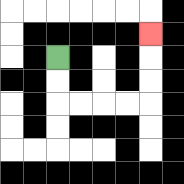{'start': '[2, 2]', 'end': '[6, 1]', 'path_directions': 'D,D,R,R,R,R,U,U,U', 'path_coordinates': '[[2, 2], [2, 3], [2, 4], [3, 4], [4, 4], [5, 4], [6, 4], [6, 3], [6, 2], [6, 1]]'}